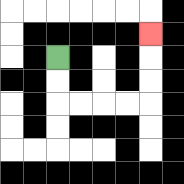{'start': '[2, 2]', 'end': '[6, 1]', 'path_directions': 'D,D,R,R,R,R,U,U,U', 'path_coordinates': '[[2, 2], [2, 3], [2, 4], [3, 4], [4, 4], [5, 4], [6, 4], [6, 3], [6, 2], [6, 1]]'}